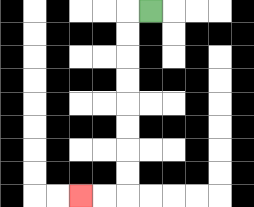{'start': '[6, 0]', 'end': '[3, 8]', 'path_directions': 'L,D,D,D,D,D,D,D,D,L,L', 'path_coordinates': '[[6, 0], [5, 0], [5, 1], [5, 2], [5, 3], [5, 4], [5, 5], [5, 6], [5, 7], [5, 8], [4, 8], [3, 8]]'}